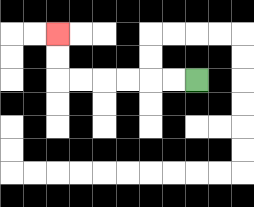{'start': '[8, 3]', 'end': '[2, 1]', 'path_directions': 'L,L,L,L,L,L,U,U', 'path_coordinates': '[[8, 3], [7, 3], [6, 3], [5, 3], [4, 3], [3, 3], [2, 3], [2, 2], [2, 1]]'}